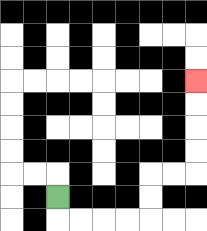{'start': '[2, 8]', 'end': '[8, 3]', 'path_directions': 'D,R,R,R,R,U,U,R,R,U,U,U,U', 'path_coordinates': '[[2, 8], [2, 9], [3, 9], [4, 9], [5, 9], [6, 9], [6, 8], [6, 7], [7, 7], [8, 7], [8, 6], [8, 5], [8, 4], [8, 3]]'}